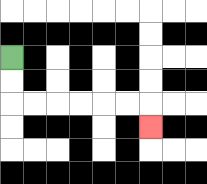{'start': '[0, 2]', 'end': '[6, 5]', 'path_directions': 'D,D,R,R,R,R,R,R,D', 'path_coordinates': '[[0, 2], [0, 3], [0, 4], [1, 4], [2, 4], [3, 4], [4, 4], [5, 4], [6, 4], [6, 5]]'}